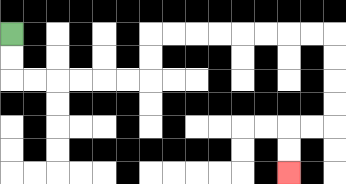{'start': '[0, 1]', 'end': '[12, 7]', 'path_directions': 'D,D,R,R,R,R,R,R,U,U,R,R,R,R,R,R,R,R,D,D,D,D,L,L,D,D', 'path_coordinates': '[[0, 1], [0, 2], [0, 3], [1, 3], [2, 3], [3, 3], [4, 3], [5, 3], [6, 3], [6, 2], [6, 1], [7, 1], [8, 1], [9, 1], [10, 1], [11, 1], [12, 1], [13, 1], [14, 1], [14, 2], [14, 3], [14, 4], [14, 5], [13, 5], [12, 5], [12, 6], [12, 7]]'}